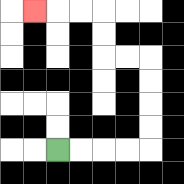{'start': '[2, 6]', 'end': '[1, 0]', 'path_directions': 'R,R,R,R,U,U,U,U,L,L,U,U,L,L,L', 'path_coordinates': '[[2, 6], [3, 6], [4, 6], [5, 6], [6, 6], [6, 5], [6, 4], [6, 3], [6, 2], [5, 2], [4, 2], [4, 1], [4, 0], [3, 0], [2, 0], [1, 0]]'}